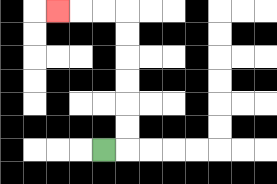{'start': '[4, 6]', 'end': '[2, 0]', 'path_directions': 'R,U,U,U,U,U,U,L,L,L', 'path_coordinates': '[[4, 6], [5, 6], [5, 5], [5, 4], [5, 3], [5, 2], [5, 1], [5, 0], [4, 0], [3, 0], [2, 0]]'}